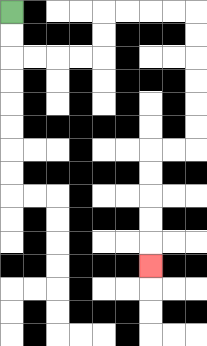{'start': '[0, 0]', 'end': '[6, 11]', 'path_directions': 'D,D,R,R,R,R,U,U,R,R,R,R,D,D,D,D,D,D,L,L,D,D,D,D,D', 'path_coordinates': '[[0, 0], [0, 1], [0, 2], [1, 2], [2, 2], [3, 2], [4, 2], [4, 1], [4, 0], [5, 0], [6, 0], [7, 0], [8, 0], [8, 1], [8, 2], [8, 3], [8, 4], [8, 5], [8, 6], [7, 6], [6, 6], [6, 7], [6, 8], [6, 9], [6, 10], [6, 11]]'}